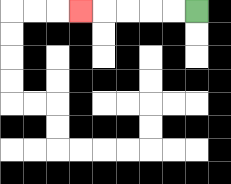{'start': '[8, 0]', 'end': '[3, 0]', 'path_directions': 'L,L,L,L,L', 'path_coordinates': '[[8, 0], [7, 0], [6, 0], [5, 0], [4, 0], [3, 0]]'}